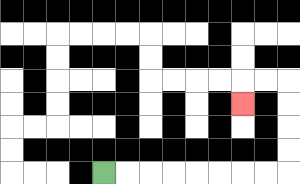{'start': '[4, 7]', 'end': '[10, 4]', 'path_directions': 'R,R,R,R,R,R,R,R,U,U,U,U,L,L,D', 'path_coordinates': '[[4, 7], [5, 7], [6, 7], [7, 7], [8, 7], [9, 7], [10, 7], [11, 7], [12, 7], [12, 6], [12, 5], [12, 4], [12, 3], [11, 3], [10, 3], [10, 4]]'}